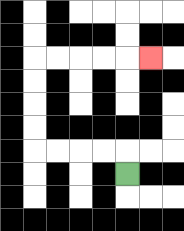{'start': '[5, 7]', 'end': '[6, 2]', 'path_directions': 'U,L,L,L,L,U,U,U,U,R,R,R,R,R', 'path_coordinates': '[[5, 7], [5, 6], [4, 6], [3, 6], [2, 6], [1, 6], [1, 5], [1, 4], [1, 3], [1, 2], [2, 2], [3, 2], [4, 2], [5, 2], [6, 2]]'}